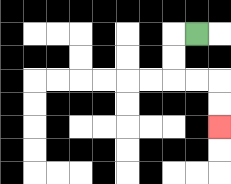{'start': '[8, 1]', 'end': '[9, 5]', 'path_directions': 'L,D,D,R,R,D,D', 'path_coordinates': '[[8, 1], [7, 1], [7, 2], [7, 3], [8, 3], [9, 3], [9, 4], [9, 5]]'}